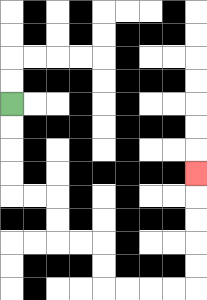{'start': '[0, 4]', 'end': '[8, 7]', 'path_directions': 'D,D,D,D,R,R,D,D,R,R,D,D,R,R,R,R,U,U,U,U,U', 'path_coordinates': '[[0, 4], [0, 5], [0, 6], [0, 7], [0, 8], [1, 8], [2, 8], [2, 9], [2, 10], [3, 10], [4, 10], [4, 11], [4, 12], [5, 12], [6, 12], [7, 12], [8, 12], [8, 11], [8, 10], [8, 9], [8, 8], [8, 7]]'}